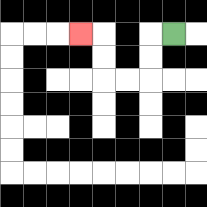{'start': '[7, 1]', 'end': '[3, 1]', 'path_directions': 'L,D,D,L,L,U,U,L', 'path_coordinates': '[[7, 1], [6, 1], [6, 2], [6, 3], [5, 3], [4, 3], [4, 2], [4, 1], [3, 1]]'}